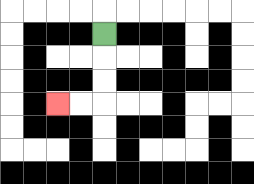{'start': '[4, 1]', 'end': '[2, 4]', 'path_directions': 'D,D,D,L,L', 'path_coordinates': '[[4, 1], [4, 2], [4, 3], [4, 4], [3, 4], [2, 4]]'}